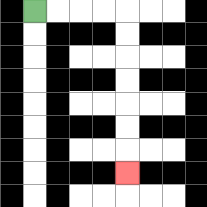{'start': '[1, 0]', 'end': '[5, 7]', 'path_directions': 'R,R,R,R,D,D,D,D,D,D,D', 'path_coordinates': '[[1, 0], [2, 0], [3, 0], [4, 0], [5, 0], [5, 1], [5, 2], [5, 3], [5, 4], [5, 5], [5, 6], [5, 7]]'}